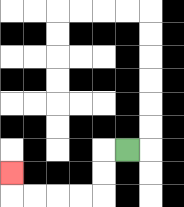{'start': '[5, 6]', 'end': '[0, 7]', 'path_directions': 'L,D,D,L,L,L,L,U', 'path_coordinates': '[[5, 6], [4, 6], [4, 7], [4, 8], [3, 8], [2, 8], [1, 8], [0, 8], [0, 7]]'}